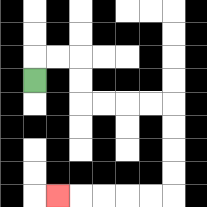{'start': '[1, 3]', 'end': '[2, 8]', 'path_directions': 'U,R,R,D,D,R,R,R,R,D,D,D,D,L,L,L,L,L', 'path_coordinates': '[[1, 3], [1, 2], [2, 2], [3, 2], [3, 3], [3, 4], [4, 4], [5, 4], [6, 4], [7, 4], [7, 5], [7, 6], [7, 7], [7, 8], [6, 8], [5, 8], [4, 8], [3, 8], [2, 8]]'}